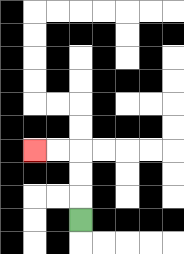{'start': '[3, 9]', 'end': '[1, 6]', 'path_directions': 'U,U,U,L,L', 'path_coordinates': '[[3, 9], [3, 8], [3, 7], [3, 6], [2, 6], [1, 6]]'}